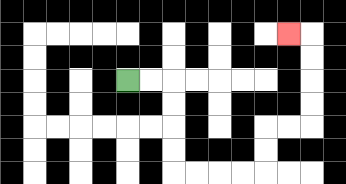{'start': '[5, 3]', 'end': '[12, 1]', 'path_directions': 'R,R,D,D,D,D,R,R,R,R,U,U,R,R,U,U,U,U,L', 'path_coordinates': '[[5, 3], [6, 3], [7, 3], [7, 4], [7, 5], [7, 6], [7, 7], [8, 7], [9, 7], [10, 7], [11, 7], [11, 6], [11, 5], [12, 5], [13, 5], [13, 4], [13, 3], [13, 2], [13, 1], [12, 1]]'}